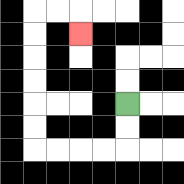{'start': '[5, 4]', 'end': '[3, 1]', 'path_directions': 'D,D,L,L,L,L,U,U,U,U,U,U,R,R,D', 'path_coordinates': '[[5, 4], [5, 5], [5, 6], [4, 6], [3, 6], [2, 6], [1, 6], [1, 5], [1, 4], [1, 3], [1, 2], [1, 1], [1, 0], [2, 0], [3, 0], [3, 1]]'}